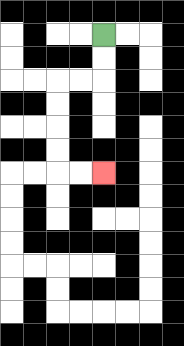{'start': '[4, 1]', 'end': '[4, 7]', 'path_directions': 'D,D,L,L,D,D,D,D,R,R', 'path_coordinates': '[[4, 1], [4, 2], [4, 3], [3, 3], [2, 3], [2, 4], [2, 5], [2, 6], [2, 7], [3, 7], [4, 7]]'}